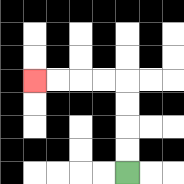{'start': '[5, 7]', 'end': '[1, 3]', 'path_directions': 'U,U,U,U,L,L,L,L', 'path_coordinates': '[[5, 7], [5, 6], [5, 5], [5, 4], [5, 3], [4, 3], [3, 3], [2, 3], [1, 3]]'}